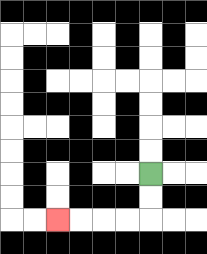{'start': '[6, 7]', 'end': '[2, 9]', 'path_directions': 'D,D,L,L,L,L', 'path_coordinates': '[[6, 7], [6, 8], [6, 9], [5, 9], [4, 9], [3, 9], [2, 9]]'}